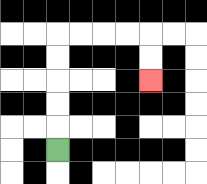{'start': '[2, 6]', 'end': '[6, 3]', 'path_directions': 'U,U,U,U,U,R,R,R,R,D,D', 'path_coordinates': '[[2, 6], [2, 5], [2, 4], [2, 3], [2, 2], [2, 1], [3, 1], [4, 1], [5, 1], [6, 1], [6, 2], [6, 3]]'}